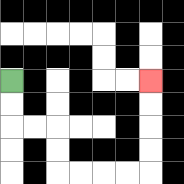{'start': '[0, 3]', 'end': '[6, 3]', 'path_directions': 'D,D,R,R,D,D,R,R,R,R,U,U,U,U', 'path_coordinates': '[[0, 3], [0, 4], [0, 5], [1, 5], [2, 5], [2, 6], [2, 7], [3, 7], [4, 7], [5, 7], [6, 7], [6, 6], [6, 5], [6, 4], [6, 3]]'}